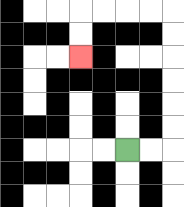{'start': '[5, 6]', 'end': '[3, 2]', 'path_directions': 'R,R,U,U,U,U,U,U,L,L,L,L,D,D', 'path_coordinates': '[[5, 6], [6, 6], [7, 6], [7, 5], [7, 4], [7, 3], [7, 2], [7, 1], [7, 0], [6, 0], [5, 0], [4, 0], [3, 0], [3, 1], [3, 2]]'}